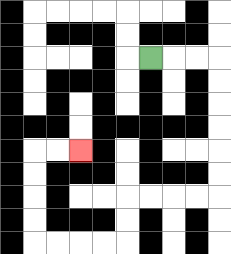{'start': '[6, 2]', 'end': '[3, 6]', 'path_directions': 'R,R,R,D,D,D,D,D,D,L,L,L,L,D,D,L,L,L,L,U,U,U,U,R,R', 'path_coordinates': '[[6, 2], [7, 2], [8, 2], [9, 2], [9, 3], [9, 4], [9, 5], [9, 6], [9, 7], [9, 8], [8, 8], [7, 8], [6, 8], [5, 8], [5, 9], [5, 10], [4, 10], [3, 10], [2, 10], [1, 10], [1, 9], [1, 8], [1, 7], [1, 6], [2, 6], [3, 6]]'}